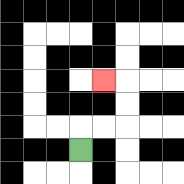{'start': '[3, 6]', 'end': '[4, 3]', 'path_directions': 'U,R,R,U,U,L', 'path_coordinates': '[[3, 6], [3, 5], [4, 5], [5, 5], [5, 4], [5, 3], [4, 3]]'}